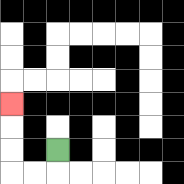{'start': '[2, 6]', 'end': '[0, 4]', 'path_directions': 'D,L,L,U,U,U', 'path_coordinates': '[[2, 6], [2, 7], [1, 7], [0, 7], [0, 6], [0, 5], [0, 4]]'}